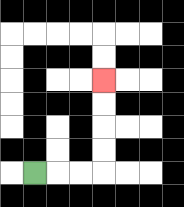{'start': '[1, 7]', 'end': '[4, 3]', 'path_directions': 'R,R,R,U,U,U,U', 'path_coordinates': '[[1, 7], [2, 7], [3, 7], [4, 7], [4, 6], [4, 5], [4, 4], [4, 3]]'}